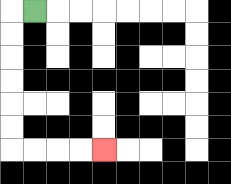{'start': '[1, 0]', 'end': '[4, 6]', 'path_directions': 'L,D,D,D,D,D,D,R,R,R,R', 'path_coordinates': '[[1, 0], [0, 0], [0, 1], [0, 2], [0, 3], [0, 4], [0, 5], [0, 6], [1, 6], [2, 6], [3, 6], [4, 6]]'}